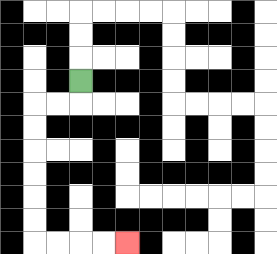{'start': '[3, 3]', 'end': '[5, 10]', 'path_directions': 'D,L,L,D,D,D,D,D,D,R,R,R,R', 'path_coordinates': '[[3, 3], [3, 4], [2, 4], [1, 4], [1, 5], [1, 6], [1, 7], [1, 8], [1, 9], [1, 10], [2, 10], [3, 10], [4, 10], [5, 10]]'}